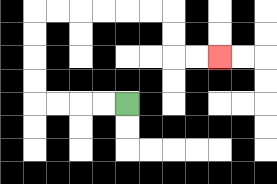{'start': '[5, 4]', 'end': '[9, 2]', 'path_directions': 'L,L,L,L,U,U,U,U,R,R,R,R,R,R,D,D,R,R', 'path_coordinates': '[[5, 4], [4, 4], [3, 4], [2, 4], [1, 4], [1, 3], [1, 2], [1, 1], [1, 0], [2, 0], [3, 0], [4, 0], [5, 0], [6, 0], [7, 0], [7, 1], [7, 2], [8, 2], [9, 2]]'}